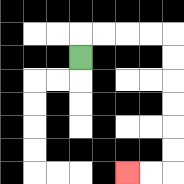{'start': '[3, 2]', 'end': '[5, 7]', 'path_directions': 'U,R,R,R,R,D,D,D,D,D,D,L,L', 'path_coordinates': '[[3, 2], [3, 1], [4, 1], [5, 1], [6, 1], [7, 1], [7, 2], [7, 3], [7, 4], [7, 5], [7, 6], [7, 7], [6, 7], [5, 7]]'}